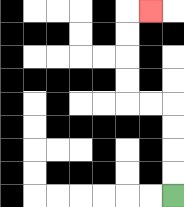{'start': '[7, 8]', 'end': '[6, 0]', 'path_directions': 'U,U,U,U,L,L,U,U,U,U,R', 'path_coordinates': '[[7, 8], [7, 7], [7, 6], [7, 5], [7, 4], [6, 4], [5, 4], [5, 3], [5, 2], [5, 1], [5, 0], [6, 0]]'}